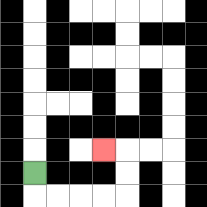{'start': '[1, 7]', 'end': '[4, 6]', 'path_directions': 'D,R,R,R,R,U,U,L', 'path_coordinates': '[[1, 7], [1, 8], [2, 8], [3, 8], [4, 8], [5, 8], [5, 7], [5, 6], [4, 6]]'}